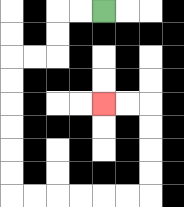{'start': '[4, 0]', 'end': '[4, 4]', 'path_directions': 'L,L,D,D,L,L,D,D,D,D,D,D,R,R,R,R,R,R,U,U,U,U,L,L', 'path_coordinates': '[[4, 0], [3, 0], [2, 0], [2, 1], [2, 2], [1, 2], [0, 2], [0, 3], [0, 4], [0, 5], [0, 6], [0, 7], [0, 8], [1, 8], [2, 8], [3, 8], [4, 8], [5, 8], [6, 8], [6, 7], [6, 6], [6, 5], [6, 4], [5, 4], [4, 4]]'}